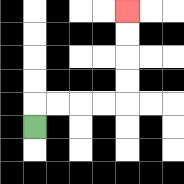{'start': '[1, 5]', 'end': '[5, 0]', 'path_directions': 'U,R,R,R,R,U,U,U,U', 'path_coordinates': '[[1, 5], [1, 4], [2, 4], [3, 4], [4, 4], [5, 4], [5, 3], [5, 2], [5, 1], [5, 0]]'}